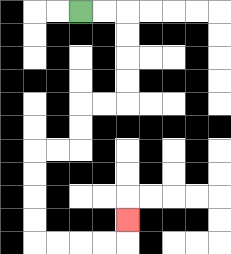{'start': '[3, 0]', 'end': '[5, 9]', 'path_directions': 'R,R,D,D,D,D,L,L,D,D,L,L,D,D,D,D,R,R,R,R,U', 'path_coordinates': '[[3, 0], [4, 0], [5, 0], [5, 1], [5, 2], [5, 3], [5, 4], [4, 4], [3, 4], [3, 5], [3, 6], [2, 6], [1, 6], [1, 7], [1, 8], [1, 9], [1, 10], [2, 10], [3, 10], [4, 10], [5, 10], [5, 9]]'}